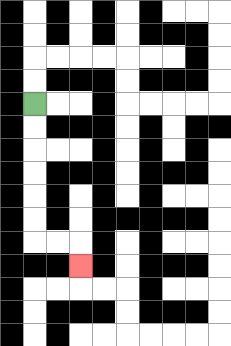{'start': '[1, 4]', 'end': '[3, 11]', 'path_directions': 'D,D,D,D,D,D,R,R,D', 'path_coordinates': '[[1, 4], [1, 5], [1, 6], [1, 7], [1, 8], [1, 9], [1, 10], [2, 10], [3, 10], [3, 11]]'}